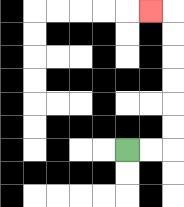{'start': '[5, 6]', 'end': '[6, 0]', 'path_directions': 'R,R,U,U,U,U,U,U,L', 'path_coordinates': '[[5, 6], [6, 6], [7, 6], [7, 5], [7, 4], [7, 3], [7, 2], [7, 1], [7, 0], [6, 0]]'}